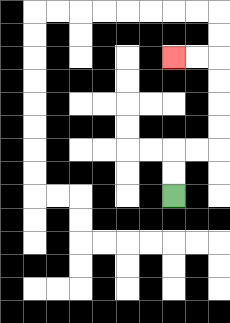{'start': '[7, 8]', 'end': '[7, 2]', 'path_directions': 'U,U,R,R,U,U,U,U,L,L', 'path_coordinates': '[[7, 8], [7, 7], [7, 6], [8, 6], [9, 6], [9, 5], [9, 4], [9, 3], [9, 2], [8, 2], [7, 2]]'}